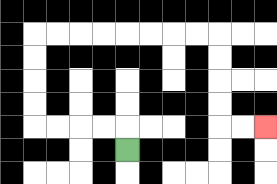{'start': '[5, 6]', 'end': '[11, 5]', 'path_directions': 'U,L,L,L,L,U,U,U,U,R,R,R,R,R,R,R,R,D,D,D,D,R,R', 'path_coordinates': '[[5, 6], [5, 5], [4, 5], [3, 5], [2, 5], [1, 5], [1, 4], [1, 3], [1, 2], [1, 1], [2, 1], [3, 1], [4, 1], [5, 1], [6, 1], [7, 1], [8, 1], [9, 1], [9, 2], [9, 3], [9, 4], [9, 5], [10, 5], [11, 5]]'}